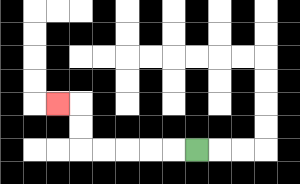{'start': '[8, 6]', 'end': '[2, 4]', 'path_directions': 'L,L,L,L,L,U,U,L', 'path_coordinates': '[[8, 6], [7, 6], [6, 6], [5, 6], [4, 6], [3, 6], [3, 5], [3, 4], [2, 4]]'}